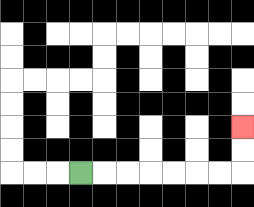{'start': '[3, 7]', 'end': '[10, 5]', 'path_directions': 'R,R,R,R,R,R,R,U,U', 'path_coordinates': '[[3, 7], [4, 7], [5, 7], [6, 7], [7, 7], [8, 7], [9, 7], [10, 7], [10, 6], [10, 5]]'}